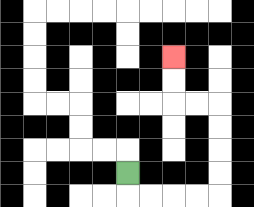{'start': '[5, 7]', 'end': '[7, 2]', 'path_directions': 'D,R,R,R,R,U,U,U,U,L,L,U,U', 'path_coordinates': '[[5, 7], [5, 8], [6, 8], [7, 8], [8, 8], [9, 8], [9, 7], [9, 6], [9, 5], [9, 4], [8, 4], [7, 4], [7, 3], [7, 2]]'}